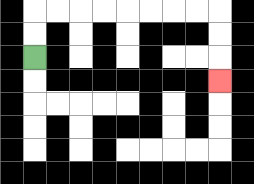{'start': '[1, 2]', 'end': '[9, 3]', 'path_directions': 'U,U,R,R,R,R,R,R,R,R,D,D,D', 'path_coordinates': '[[1, 2], [1, 1], [1, 0], [2, 0], [3, 0], [4, 0], [5, 0], [6, 0], [7, 0], [8, 0], [9, 0], [9, 1], [9, 2], [9, 3]]'}